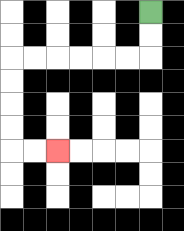{'start': '[6, 0]', 'end': '[2, 6]', 'path_directions': 'D,D,L,L,L,L,L,L,D,D,D,D,R,R', 'path_coordinates': '[[6, 0], [6, 1], [6, 2], [5, 2], [4, 2], [3, 2], [2, 2], [1, 2], [0, 2], [0, 3], [0, 4], [0, 5], [0, 6], [1, 6], [2, 6]]'}